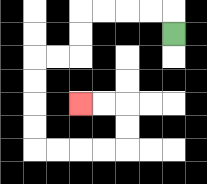{'start': '[7, 1]', 'end': '[3, 4]', 'path_directions': 'U,L,L,L,L,D,D,L,L,D,D,D,D,R,R,R,R,U,U,L,L', 'path_coordinates': '[[7, 1], [7, 0], [6, 0], [5, 0], [4, 0], [3, 0], [3, 1], [3, 2], [2, 2], [1, 2], [1, 3], [1, 4], [1, 5], [1, 6], [2, 6], [3, 6], [4, 6], [5, 6], [5, 5], [5, 4], [4, 4], [3, 4]]'}